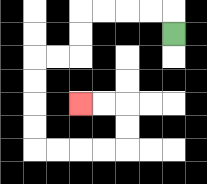{'start': '[7, 1]', 'end': '[3, 4]', 'path_directions': 'U,L,L,L,L,D,D,L,L,D,D,D,D,R,R,R,R,U,U,L,L', 'path_coordinates': '[[7, 1], [7, 0], [6, 0], [5, 0], [4, 0], [3, 0], [3, 1], [3, 2], [2, 2], [1, 2], [1, 3], [1, 4], [1, 5], [1, 6], [2, 6], [3, 6], [4, 6], [5, 6], [5, 5], [5, 4], [4, 4], [3, 4]]'}